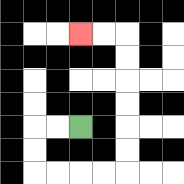{'start': '[3, 5]', 'end': '[3, 1]', 'path_directions': 'L,L,D,D,R,R,R,R,U,U,U,U,U,U,L,L', 'path_coordinates': '[[3, 5], [2, 5], [1, 5], [1, 6], [1, 7], [2, 7], [3, 7], [4, 7], [5, 7], [5, 6], [5, 5], [5, 4], [5, 3], [5, 2], [5, 1], [4, 1], [3, 1]]'}